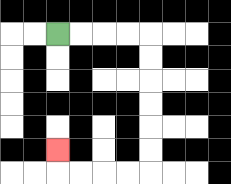{'start': '[2, 1]', 'end': '[2, 6]', 'path_directions': 'R,R,R,R,D,D,D,D,D,D,L,L,L,L,U', 'path_coordinates': '[[2, 1], [3, 1], [4, 1], [5, 1], [6, 1], [6, 2], [6, 3], [6, 4], [6, 5], [6, 6], [6, 7], [5, 7], [4, 7], [3, 7], [2, 7], [2, 6]]'}